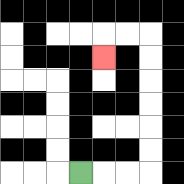{'start': '[3, 7]', 'end': '[4, 2]', 'path_directions': 'R,R,R,U,U,U,U,U,U,L,L,D', 'path_coordinates': '[[3, 7], [4, 7], [5, 7], [6, 7], [6, 6], [6, 5], [6, 4], [6, 3], [6, 2], [6, 1], [5, 1], [4, 1], [4, 2]]'}